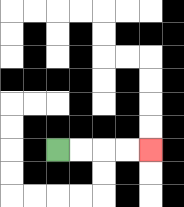{'start': '[2, 6]', 'end': '[6, 6]', 'path_directions': 'R,R,R,R', 'path_coordinates': '[[2, 6], [3, 6], [4, 6], [5, 6], [6, 6]]'}